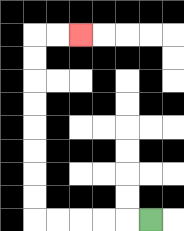{'start': '[6, 9]', 'end': '[3, 1]', 'path_directions': 'L,L,L,L,L,U,U,U,U,U,U,U,U,R,R', 'path_coordinates': '[[6, 9], [5, 9], [4, 9], [3, 9], [2, 9], [1, 9], [1, 8], [1, 7], [1, 6], [1, 5], [1, 4], [1, 3], [1, 2], [1, 1], [2, 1], [3, 1]]'}